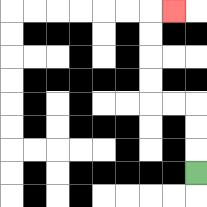{'start': '[8, 7]', 'end': '[7, 0]', 'path_directions': 'U,U,U,L,L,U,U,U,U,R', 'path_coordinates': '[[8, 7], [8, 6], [8, 5], [8, 4], [7, 4], [6, 4], [6, 3], [6, 2], [6, 1], [6, 0], [7, 0]]'}